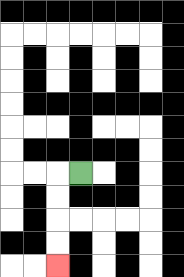{'start': '[3, 7]', 'end': '[2, 11]', 'path_directions': 'L,D,D,D,D', 'path_coordinates': '[[3, 7], [2, 7], [2, 8], [2, 9], [2, 10], [2, 11]]'}